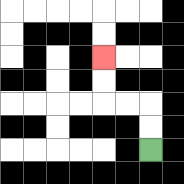{'start': '[6, 6]', 'end': '[4, 2]', 'path_directions': 'U,U,L,L,U,U', 'path_coordinates': '[[6, 6], [6, 5], [6, 4], [5, 4], [4, 4], [4, 3], [4, 2]]'}